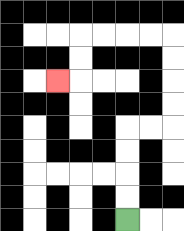{'start': '[5, 9]', 'end': '[2, 3]', 'path_directions': 'U,U,U,U,R,R,U,U,U,U,L,L,L,L,D,D,L', 'path_coordinates': '[[5, 9], [5, 8], [5, 7], [5, 6], [5, 5], [6, 5], [7, 5], [7, 4], [7, 3], [7, 2], [7, 1], [6, 1], [5, 1], [4, 1], [3, 1], [3, 2], [3, 3], [2, 3]]'}